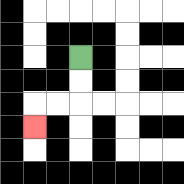{'start': '[3, 2]', 'end': '[1, 5]', 'path_directions': 'D,D,L,L,D', 'path_coordinates': '[[3, 2], [3, 3], [3, 4], [2, 4], [1, 4], [1, 5]]'}